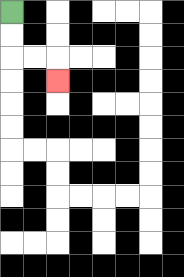{'start': '[0, 0]', 'end': '[2, 3]', 'path_directions': 'D,D,R,R,D', 'path_coordinates': '[[0, 0], [0, 1], [0, 2], [1, 2], [2, 2], [2, 3]]'}